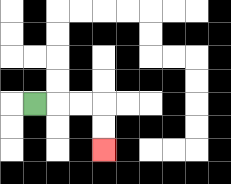{'start': '[1, 4]', 'end': '[4, 6]', 'path_directions': 'R,R,R,D,D', 'path_coordinates': '[[1, 4], [2, 4], [3, 4], [4, 4], [4, 5], [4, 6]]'}